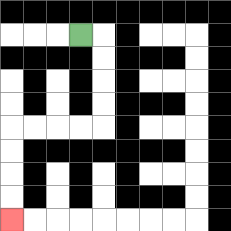{'start': '[3, 1]', 'end': '[0, 9]', 'path_directions': 'R,D,D,D,D,L,L,L,L,D,D,D,D', 'path_coordinates': '[[3, 1], [4, 1], [4, 2], [4, 3], [4, 4], [4, 5], [3, 5], [2, 5], [1, 5], [0, 5], [0, 6], [0, 7], [0, 8], [0, 9]]'}